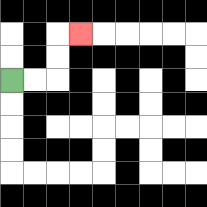{'start': '[0, 3]', 'end': '[3, 1]', 'path_directions': 'R,R,U,U,R', 'path_coordinates': '[[0, 3], [1, 3], [2, 3], [2, 2], [2, 1], [3, 1]]'}